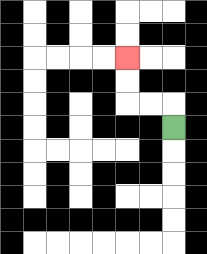{'start': '[7, 5]', 'end': '[5, 2]', 'path_directions': 'U,L,L,U,U', 'path_coordinates': '[[7, 5], [7, 4], [6, 4], [5, 4], [5, 3], [5, 2]]'}